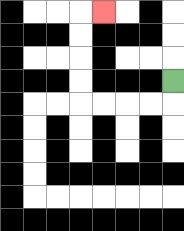{'start': '[7, 3]', 'end': '[4, 0]', 'path_directions': 'D,L,L,L,L,U,U,U,U,R', 'path_coordinates': '[[7, 3], [7, 4], [6, 4], [5, 4], [4, 4], [3, 4], [3, 3], [3, 2], [3, 1], [3, 0], [4, 0]]'}